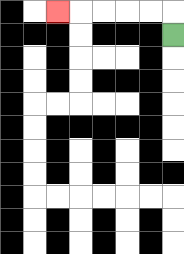{'start': '[7, 1]', 'end': '[2, 0]', 'path_directions': 'U,L,L,L,L,L', 'path_coordinates': '[[7, 1], [7, 0], [6, 0], [5, 0], [4, 0], [3, 0], [2, 0]]'}